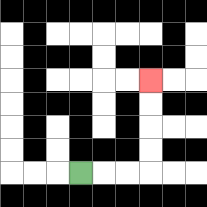{'start': '[3, 7]', 'end': '[6, 3]', 'path_directions': 'R,R,R,U,U,U,U', 'path_coordinates': '[[3, 7], [4, 7], [5, 7], [6, 7], [6, 6], [6, 5], [6, 4], [6, 3]]'}